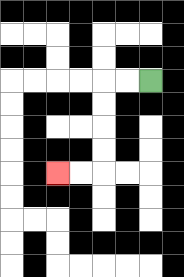{'start': '[6, 3]', 'end': '[2, 7]', 'path_directions': 'L,L,D,D,D,D,L,L', 'path_coordinates': '[[6, 3], [5, 3], [4, 3], [4, 4], [4, 5], [4, 6], [4, 7], [3, 7], [2, 7]]'}